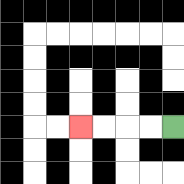{'start': '[7, 5]', 'end': '[3, 5]', 'path_directions': 'L,L,L,L', 'path_coordinates': '[[7, 5], [6, 5], [5, 5], [4, 5], [3, 5]]'}